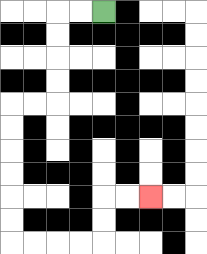{'start': '[4, 0]', 'end': '[6, 8]', 'path_directions': 'L,L,D,D,D,D,L,L,D,D,D,D,D,D,R,R,R,R,U,U,R,R', 'path_coordinates': '[[4, 0], [3, 0], [2, 0], [2, 1], [2, 2], [2, 3], [2, 4], [1, 4], [0, 4], [0, 5], [0, 6], [0, 7], [0, 8], [0, 9], [0, 10], [1, 10], [2, 10], [3, 10], [4, 10], [4, 9], [4, 8], [5, 8], [6, 8]]'}